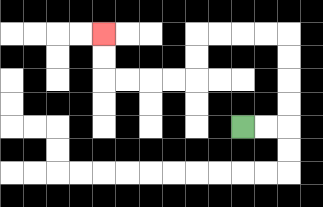{'start': '[10, 5]', 'end': '[4, 1]', 'path_directions': 'R,R,U,U,U,U,L,L,L,L,D,D,L,L,L,L,U,U', 'path_coordinates': '[[10, 5], [11, 5], [12, 5], [12, 4], [12, 3], [12, 2], [12, 1], [11, 1], [10, 1], [9, 1], [8, 1], [8, 2], [8, 3], [7, 3], [6, 3], [5, 3], [4, 3], [4, 2], [4, 1]]'}